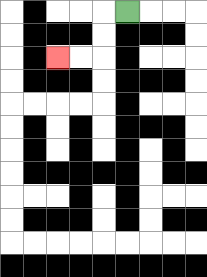{'start': '[5, 0]', 'end': '[2, 2]', 'path_directions': 'L,D,D,L,L', 'path_coordinates': '[[5, 0], [4, 0], [4, 1], [4, 2], [3, 2], [2, 2]]'}